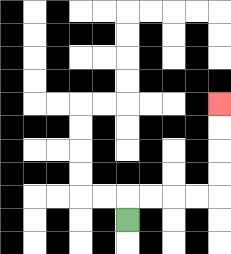{'start': '[5, 9]', 'end': '[9, 4]', 'path_directions': 'U,R,R,R,R,U,U,U,U', 'path_coordinates': '[[5, 9], [5, 8], [6, 8], [7, 8], [8, 8], [9, 8], [9, 7], [9, 6], [9, 5], [9, 4]]'}